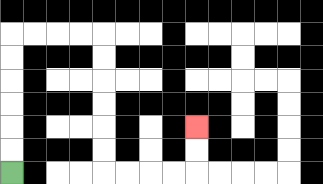{'start': '[0, 7]', 'end': '[8, 5]', 'path_directions': 'U,U,U,U,U,U,R,R,R,R,D,D,D,D,D,D,R,R,R,R,U,U', 'path_coordinates': '[[0, 7], [0, 6], [0, 5], [0, 4], [0, 3], [0, 2], [0, 1], [1, 1], [2, 1], [3, 1], [4, 1], [4, 2], [4, 3], [4, 4], [4, 5], [4, 6], [4, 7], [5, 7], [6, 7], [7, 7], [8, 7], [8, 6], [8, 5]]'}